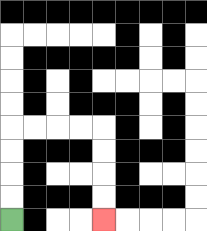{'start': '[0, 9]', 'end': '[4, 9]', 'path_directions': 'U,U,U,U,R,R,R,R,D,D,D,D', 'path_coordinates': '[[0, 9], [0, 8], [0, 7], [0, 6], [0, 5], [1, 5], [2, 5], [3, 5], [4, 5], [4, 6], [4, 7], [4, 8], [4, 9]]'}